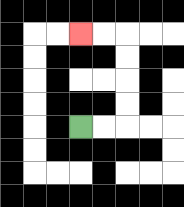{'start': '[3, 5]', 'end': '[3, 1]', 'path_directions': 'R,R,U,U,U,U,L,L', 'path_coordinates': '[[3, 5], [4, 5], [5, 5], [5, 4], [5, 3], [5, 2], [5, 1], [4, 1], [3, 1]]'}